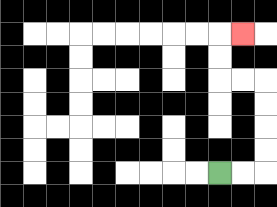{'start': '[9, 7]', 'end': '[10, 1]', 'path_directions': 'R,R,U,U,U,U,L,L,U,U,R', 'path_coordinates': '[[9, 7], [10, 7], [11, 7], [11, 6], [11, 5], [11, 4], [11, 3], [10, 3], [9, 3], [9, 2], [9, 1], [10, 1]]'}